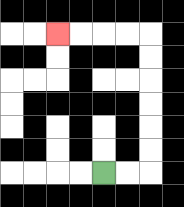{'start': '[4, 7]', 'end': '[2, 1]', 'path_directions': 'R,R,U,U,U,U,U,U,L,L,L,L', 'path_coordinates': '[[4, 7], [5, 7], [6, 7], [6, 6], [6, 5], [6, 4], [6, 3], [6, 2], [6, 1], [5, 1], [4, 1], [3, 1], [2, 1]]'}